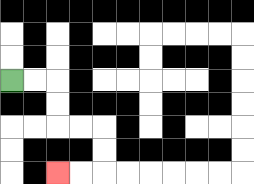{'start': '[0, 3]', 'end': '[2, 7]', 'path_directions': 'R,R,D,D,R,R,D,D,L,L', 'path_coordinates': '[[0, 3], [1, 3], [2, 3], [2, 4], [2, 5], [3, 5], [4, 5], [4, 6], [4, 7], [3, 7], [2, 7]]'}